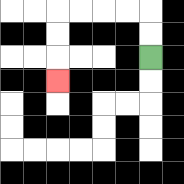{'start': '[6, 2]', 'end': '[2, 3]', 'path_directions': 'U,U,L,L,L,L,D,D,D', 'path_coordinates': '[[6, 2], [6, 1], [6, 0], [5, 0], [4, 0], [3, 0], [2, 0], [2, 1], [2, 2], [2, 3]]'}